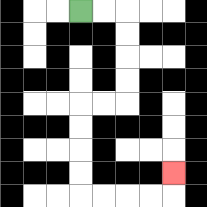{'start': '[3, 0]', 'end': '[7, 7]', 'path_directions': 'R,R,D,D,D,D,L,L,D,D,D,D,R,R,R,R,U', 'path_coordinates': '[[3, 0], [4, 0], [5, 0], [5, 1], [5, 2], [5, 3], [5, 4], [4, 4], [3, 4], [3, 5], [3, 6], [3, 7], [3, 8], [4, 8], [5, 8], [6, 8], [7, 8], [7, 7]]'}